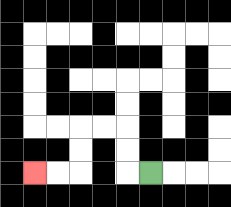{'start': '[6, 7]', 'end': '[1, 7]', 'path_directions': 'L,U,U,L,L,D,D,L,L', 'path_coordinates': '[[6, 7], [5, 7], [5, 6], [5, 5], [4, 5], [3, 5], [3, 6], [3, 7], [2, 7], [1, 7]]'}